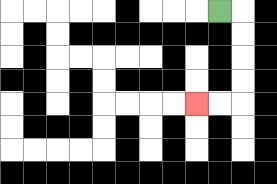{'start': '[9, 0]', 'end': '[8, 4]', 'path_directions': 'R,D,D,D,D,L,L', 'path_coordinates': '[[9, 0], [10, 0], [10, 1], [10, 2], [10, 3], [10, 4], [9, 4], [8, 4]]'}